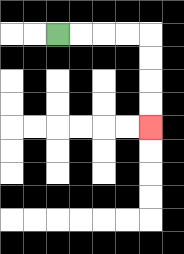{'start': '[2, 1]', 'end': '[6, 5]', 'path_directions': 'R,R,R,R,D,D,D,D', 'path_coordinates': '[[2, 1], [3, 1], [4, 1], [5, 1], [6, 1], [6, 2], [6, 3], [6, 4], [6, 5]]'}